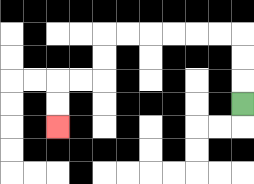{'start': '[10, 4]', 'end': '[2, 5]', 'path_directions': 'U,U,U,L,L,L,L,L,L,D,D,L,L,D,D', 'path_coordinates': '[[10, 4], [10, 3], [10, 2], [10, 1], [9, 1], [8, 1], [7, 1], [6, 1], [5, 1], [4, 1], [4, 2], [4, 3], [3, 3], [2, 3], [2, 4], [2, 5]]'}